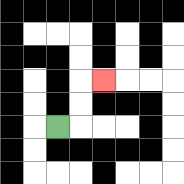{'start': '[2, 5]', 'end': '[4, 3]', 'path_directions': 'R,U,U,R', 'path_coordinates': '[[2, 5], [3, 5], [3, 4], [3, 3], [4, 3]]'}